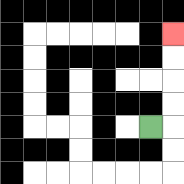{'start': '[6, 5]', 'end': '[7, 1]', 'path_directions': 'R,U,U,U,U', 'path_coordinates': '[[6, 5], [7, 5], [7, 4], [7, 3], [7, 2], [7, 1]]'}